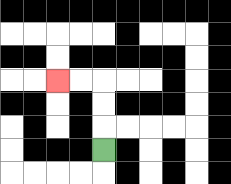{'start': '[4, 6]', 'end': '[2, 3]', 'path_directions': 'U,U,U,L,L', 'path_coordinates': '[[4, 6], [4, 5], [4, 4], [4, 3], [3, 3], [2, 3]]'}